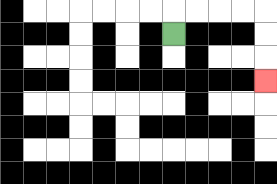{'start': '[7, 1]', 'end': '[11, 3]', 'path_directions': 'U,R,R,R,R,D,D,D', 'path_coordinates': '[[7, 1], [7, 0], [8, 0], [9, 0], [10, 0], [11, 0], [11, 1], [11, 2], [11, 3]]'}